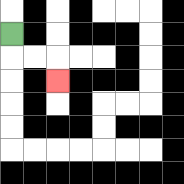{'start': '[0, 1]', 'end': '[2, 3]', 'path_directions': 'D,R,R,D', 'path_coordinates': '[[0, 1], [0, 2], [1, 2], [2, 2], [2, 3]]'}